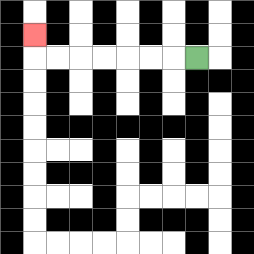{'start': '[8, 2]', 'end': '[1, 1]', 'path_directions': 'L,L,L,L,L,L,L,U', 'path_coordinates': '[[8, 2], [7, 2], [6, 2], [5, 2], [4, 2], [3, 2], [2, 2], [1, 2], [1, 1]]'}